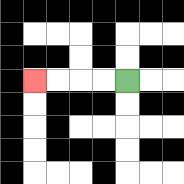{'start': '[5, 3]', 'end': '[1, 3]', 'path_directions': 'L,L,L,L', 'path_coordinates': '[[5, 3], [4, 3], [3, 3], [2, 3], [1, 3]]'}